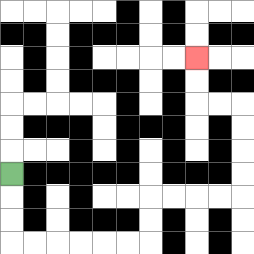{'start': '[0, 7]', 'end': '[8, 2]', 'path_directions': 'D,D,D,R,R,R,R,R,R,U,U,R,R,R,R,U,U,U,U,L,L,U,U', 'path_coordinates': '[[0, 7], [0, 8], [0, 9], [0, 10], [1, 10], [2, 10], [3, 10], [4, 10], [5, 10], [6, 10], [6, 9], [6, 8], [7, 8], [8, 8], [9, 8], [10, 8], [10, 7], [10, 6], [10, 5], [10, 4], [9, 4], [8, 4], [8, 3], [8, 2]]'}